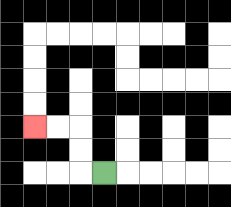{'start': '[4, 7]', 'end': '[1, 5]', 'path_directions': 'L,U,U,L,L', 'path_coordinates': '[[4, 7], [3, 7], [3, 6], [3, 5], [2, 5], [1, 5]]'}